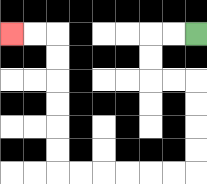{'start': '[8, 1]', 'end': '[0, 1]', 'path_directions': 'L,L,D,D,R,R,D,D,D,D,L,L,L,L,L,L,U,U,U,U,U,U,L,L', 'path_coordinates': '[[8, 1], [7, 1], [6, 1], [6, 2], [6, 3], [7, 3], [8, 3], [8, 4], [8, 5], [8, 6], [8, 7], [7, 7], [6, 7], [5, 7], [4, 7], [3, 7], [2, 7], [2, 6], [2, 5], [2, 4], [2, 3], [2, 2], [2, 1], [1, 1], [0, 1]]'}